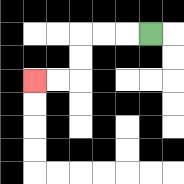{'start': '[6, 1]', 'end': '[1, 3]', 'path_directions': 'L,L,L,D,D,L,L', 'path_coordinates': '[[6, 1], [5, 1], [4, 1], [3, 1], [3, 2], [3, 3], [2, 3], [1, 3]]'}